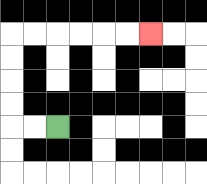{'start': '[2, 5]', 'end': '[6, 1]', 'path_directions': 'L,L,U,U,U,U,R,R,R,R,R,R', 'path_coordinates': '[[2, 5], [1, 5], [0, 5], [0, 4], [0, 3], [0, 2], [0, 1], [1, 1], [2, 1], [3, 1], [4, 1], [5, 1], [6, 1]]'}